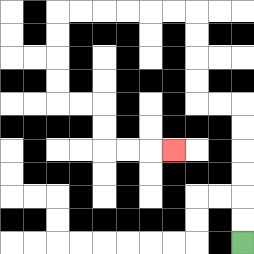{'start': '[10, 10]', 'end': '[7, 6]', 'path_directions': 'U,U,U,U,U,U,L,L,U,U,U,U,L,L,L,L,L,L,D,D,D,D,R,R,D,D,R,R,R', 'path_coordinates': '[[10, 10], [10, 9], [10, 8], [10, 7], [10, 6], [10, 5], [10, 4], [9, 4], [8, 4], [8, 3], [8, 2], [8, 1], [8, 0], [7, 0], [6, 0], [5, 0], [4, 0], [3, 0], [2, 0], [2, 1], [2, 2], [2, 3], [2, 4], [3, 4], [4, 4], [4, 5], [4, 6], [5, 6], [6, 6], [7, 6]]'}